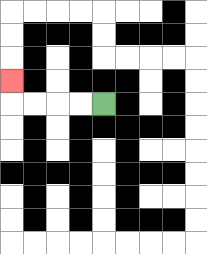{'start': '[4, 4]', 'end': '[0, 3]', 'path_directions': 'L,L,L,L,U', 'path_coordinates': '[[4, 4], [3, 4], [2, 4], [1, 4], [0, 4], [0, 3]]'}